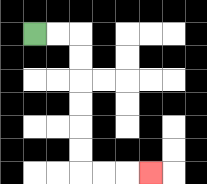{'start': '[1, 1]', 'end': '[6, 7]', 'path_directions': 'R,R,D,D,D,D,D,D,R,R,R', 'path_coordinates': '[[1, 1], [2, 1], [3, 1], [3, 2], [3, 3], [3, 4], [3, 5], [3, 6], [3, 7], [4, 7], [5, 7], [6, 7]]'}